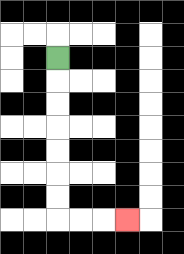{'start': '[2, 2]', 'end': '[5, 9]', 'path_directions': 'D,D,D,D,D,D,D,R,R,R', 'path_coordinates': '[[2, 2], [2, 3], [2, 4], [2, 5], [2, 6], [2, 7], [2, 8], [2, 9], [3, 9], [4, 9], [5, 9]]'}